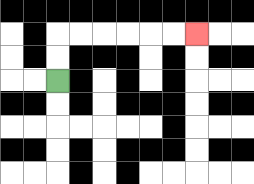{'start': '[2, 3]', 'end': '[8, 1]', 'path_directions': 'U,U,R,R,R,R,R,R', 'path_coordinates': '[[2, 3], [2, 2], [2, 1], [3, 1], [4, 1], [5, 1], [6, 1], [7, 1], [8, 1]]'}